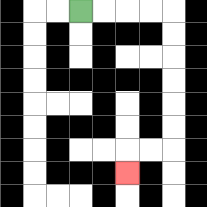{'start': '[3, 0]', 'end': '[5, 7]', 'path_directions': 'R,R,R,R,D,D,D,D,D,D,L,L,D', 'path_coordinates': '[[3, 0], [4, 0], [5, 0], [6, 0], [7, 0], [7, 1], [7, 2], [7, 3], [7, 4], [7, 5], [7, 6], [6, 6], [5, 6], [5, 7]]'}